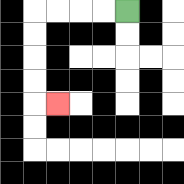{'start': '[5, 0]', 'end': '[2, 4]', 'path_directions': 'L,L,L,L,D,D,D,D,R', 'path_coordinates': '[[5, 0], [4, 0], [3, 0], [2, 0], [1, 0], [1, 1], [1, 2], [1, 3], [1, 4], [2, 4]]'}